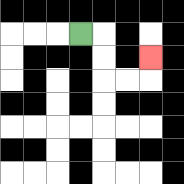{'start': '[3, 1]', 'end': '[6, 2]', 'path_directions': 'R,D,D,R,R,U', 'path_coordinates': '[[3, 1], [4, 1], [4, 2], [4, 3], [5, 3], [6, 3], [6, 2]]'}